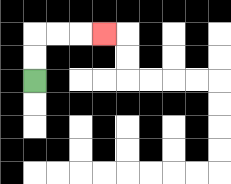{'start': '[1, 3]', 'end': '[4, 1]', 'path_directions': 'U,U,R,R,R', 'path_coordinates': '[[1, 3], [1, 2], [1, 1], [2, 1], [3, 1], [4, 1]]'}